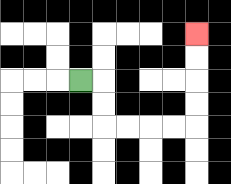{'start': '[3, 3]', 'end': '[8, 1]', 'path_directions': 'R,D,D,R,R,R,R,U,U,U,U', 'path_coordinates': '[[3, 3], [4, 3], [4, 4], [4, 5], [5, 5], [6, 5], [7, 5], [8, 5], [8, 4], [8, 3], [8, 2], [8, 1]]'}